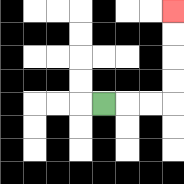{'start': '[4, 4]', 'end': '[7, 0]', 'path_directions': 'R,R,R,U,U,U,U', 'path_coordinates': '[[4, 4], [5, 4], [6, 4], [7, 4], [7, 3], [7, 2], [7, 1], [7, 0]]'}